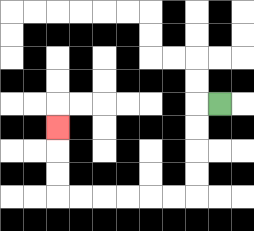{'start': '[9, 4]', 'end': '[2, 5]', 'path_directions': 'L,D,D,D,D,L,L,L,L,L,L,U,U,U', 'path_coordinates': '[[9, 4], [8, 4], [8, 5], [8, 6], [8, 7], [8, 8], [7, 8], [6, 8], [5, 8], [4, 8], [3, 8], [2, 8], [2, 7], [2, 6], [2, 5]]'}